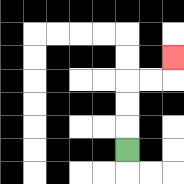{'start': '[5, 6]', 'end': '[7, 2]', 'path_directions': 'U,U,U,R,R,U', 'path_coordinates': '[[5, 6], [5, 5], [5, 4], [5, 3], [6, 3], [7, 3], [7, 2]]'}